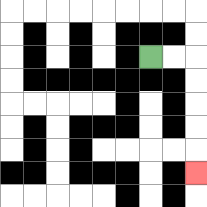{'start': '[6, 2]', 'end': '[8, 7]', 'path_directions': 'R,R,D,D,D,D,D', 'path_coordinates': '[[6, 2], [7, 2], [8, 2], [8, 3], [8, 4], [8, 5], [8, 6], [8, 7]]'}